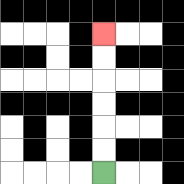{'start': '[4, 7]', 'end': '[4, 1]', 'path_directions': 'U,U,U,U,U,U', 'path_coordinates': '[[4, 7], [4, 6], [4, 5], [4, 4], [4, 3], [4, 2], [4, 1]]'}